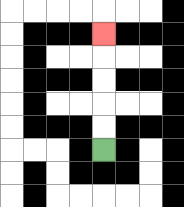{'start': '[4, 6]', 'end': '[4, 1]', 'path_directions': 'U,U,U,U,U', 'path_coordinates': '[[4, 6], [4, 5], [4, 4], [4, 3], [4, 2], [4, 1]]'}